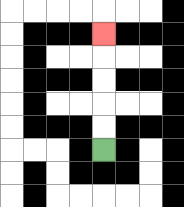{'start': '[4, 6]', 'end': '[4, 1]', 'path_directions': 'U,U,U,U,U', 'path_coordinates': '[[4, 6], [4, 5], [4, 4], [4, 3], [4, 2], [4, 1]]'}